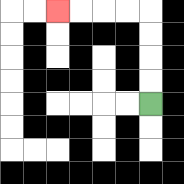{'start': '[6, 4]', 'end': '[2, 0]', 'path_directions': 'U,U,U,U,L,L,L,L', 'path_coordinates': '[[6, 4], [6, 3], [6, 2], [6, 1], [6, 0], [5, 0], [4, 0], [3, 0], [2, 0]]'}